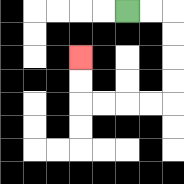{'start': '[5, 0]', 'end': '[3, 2]', 'path_directions': 'R,R,D,D,D,D,L,L,L,L,U,U', 'path_coordinates': '[[5, 0], [6, 0], [7, 0], [7, 1], [7, 2], [7, 3], [7, 4], [6, 4], [5, 4], [4, 4], [3, 4], [3, 3], [3, 2]]'}